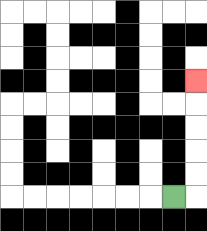{'start': '[7, 8]', 'end': '[8, 3]', 'path_directions': 'R,U,U,U,U,U', 'path_coordinates': '[[7, 8], [8, 8], [8, 7], [8, 6], [8, 5], [8, 4], [8, 3]]'}